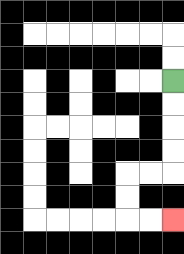{'start': '[7, 3]', 'end': '[7, 9]', 'path_directions': 'D,D,D,D,L,L,D,D,R,R', 'path_coordinates': '[[7, 3], [7, 4], [7, 5], [7, 6], [7, 7], [6, 7], [5, 7], [5, 8], [5, 9], [6, 9], [7, 9]]'}